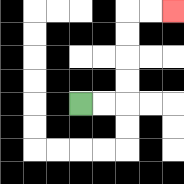{'start': '[3, 4]', 'end': '[7, 0]', 'path_directions': 'R,R,U,U,U,U,R,R', 'path_coordinates': '[[3, 4], [4, 4], [5, 4], [5, 3], [5, 2], [5, 1], [5, 0], [6, 0], [7, 0]]'}